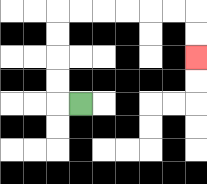{'start': '[3, 4]', 'end': '[8, 2]', 'path_directions': 'L,U,U,U,U,R,R,R,R,R,R,D,D', 'path_coordinates': '[[3, 4], [2, 4], [2, 3], [2, 2], [2, 1], [2, 0], [3, 0], [4, 0], [5, 0], [6, 0], [7, 0], [8, 0], [8, 1], [8, 2]]'}